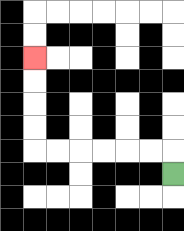{'start': '[7, 7]', 'end': '[1, 2]', 'path_directions': 'U,L,L,L,L,L,L,U,U,U,U', 'path_coordinates': '[[7, 7], [7, 6], [6, 6], [5, 6], [4, 6], [3, 6], [2, 6], [1, 6], [1, 5], [1, 4], [1, 3], [1, 2]]'}